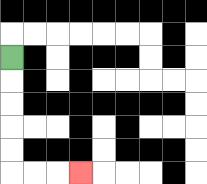{'start': '[0, 2]', 'end': '[3, 7]', 'path_directions': 'D,D,D,D,D,R,R,R', 'path_coordinates': '[[0, 2], [0, 3], [0, 4], [0, 5], [0, 6], [0, 7], [1, 7], [2, 7], [3, 7]]'}